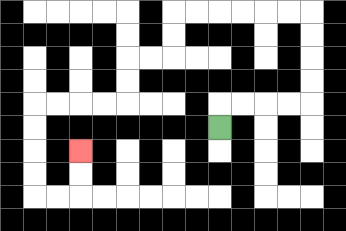{'start': '[9, 5]', 'end': '[3, 6]', 'path_directions': 'U,R,R,R,R,U,U,U,U,L,L,L,L,L,L,D,D,L,L,D,D,L,L,L,L,D,D,D,D,R,R,U,U', 'path_coordinates': '[[9, 5], [9, 4], [10, 4], [11, 4], [12, 4], [13, 4], [13, 3], [13, 2], [13, 1], [13, 0], [12, 0], [11, 0], [10, 0], [9, 0], [8, 0], [7, 0], [7, 1], [7, 2], [6, 2], [5, 2], [5, 3], [5, 4], [4, 4], [3, 4], [2, 4], [1, 4], [1, 5], [1, 6], [1, 7], [1, 8], [2, 8], [3, 8], [3, 7], [3, 6]]'}